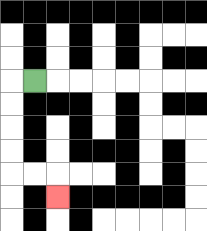{'start': '[1, 3]', 'end': '[2, 8]', 'path_directions': 'L,D,D,D,D,R,R,D', 'path_coordinates': '[[1, 3], [0, 3], [0, 4], [0, 5], [0, 6], [0, 7], [1, 7], [2, 7], [2, 8]]'}